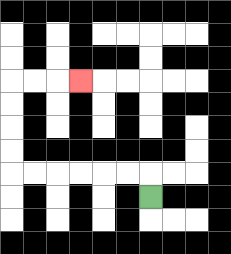{'start': '[6, 8]', 'end': '[3, 3]', 'path_directions': 'U,L,L,L,L,L,L,U,U,U,U,R,R,R', 'path_coordinates': '[[6, 8], [6, 7], [5, 7], [4, 7], [3, 7], [2, 7], [1, 7], [0, 7], [0, 6], [0, 5], [0, 4], [0, 3], [1, 3], [2, 3], [3, 3]]'}